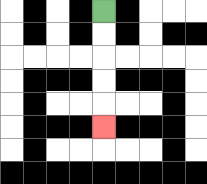{'start': '[4, 0]', 'end': '[4, 5]', 'path_directions': 'D,D,D,D,D', 'path_coordinates': '[[4, 0], [4, 1], [4, 2], [4, 3], [4, 4], [4, 5]]'}